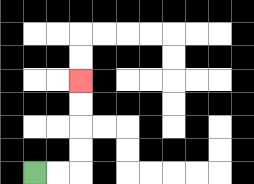{'start': '[1, 7]', 'end': '[3, 3]', 'path_directions': 'R,R,U,U,U,U', 'path_coordinates': '[[1, 7], [2, 7], [3, 7], [3, 6], [3, 5], [3, 4], [3, 3]]'}